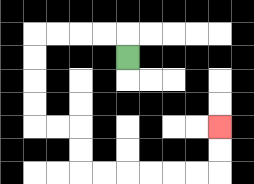{'start': '[5, 2]', 'end': '[9, 5]', 'path_directions': 'U,L,L,L,L,D,D,D,D,R,R,D,D,R,R,R,R,R,R,U,U', 'path_coordinates': '[[5, 2], [5, 1], [4, 1], [3, 1], [2, 1], [1, 1], [1, 2], [1, 3], [1, 4], [1, 5], [2, 5], [3, 5], [3, 6], [3, 7], [4, 7], [5, 7], [6, 7], [7, 7], [8, 7], [9, 7], [9, 6], [9, 5]]'}